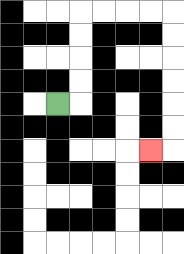{'start': '[2, 4]', 'end': '[6, 6]', 'path_directions': 'R,U,U,U,U,R,R,R,R,D,D,D,D,D,D,L', 'path_coordinates': '[[2, 4], [3, 4], [3, 3], [3, 2], [3, 1], [3, 0], [4, 0], [5, 0], [6, 0], [7, 0], [7, 1], [7, 2], [7, 3], [7, 4], [7, 5], [7, 6], [6, 6]]'}